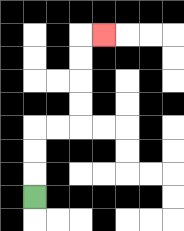{'start': '[1, 8]', 'end': '[4, 1]', 'path_directions': 'U,U,U,R,R,U,U,U,U,R', 'path_coordinates': '[[1, 8], [1, 7], [1, 6], [1, 5], [2, 5], [3, 5], [3, 4], [3, 3], [3, 2], [3, 1], [4, 1]]'}